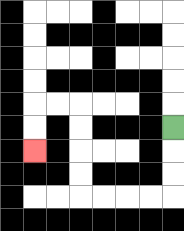{'start': '[7, 5]', 'end': '[1, 6]', 'path_directions': 'D,D,D,L,L,L,L,U,U,U,U,L,L,D,D', 'path_coordinates': '[[7, 5], [7, 6], [7, 7], [7, 8], [6, 8], [5, 8], [4, 8], [3, 8], [3, 7], [3, 6], [3, 5], [3, 4], [2, 4], [1, 4], [1, 5], [1, 6]]'}